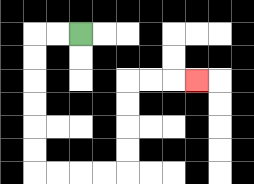{'start': '[3, 1]', 'end': '[8, 3]', 'path_directions': 'L,L,D,D,D,D,D,D,R,R,R,R,U,U,U,U,R,R,R', 'path_coordinates': '[[3, 1], [2, 1], [1, 1], [1, 2], [1, 3], [1, 4], [1, 5], [1, 6], [1, 7], [2, 7], [3, 7], [4, 7], [5, 7], [5, 6], [5, 5], [5, 4], [5, 3], [6, 3], [7, 3], [8, 3]]'}